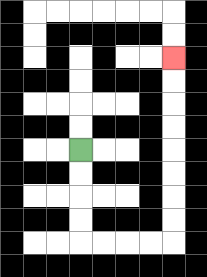{'start': '[3, 6]', 'end': '[7, 2]', 'path_directions': 'D,D,D,D,R,R,R,R,U,U,U,U,U,U,U,U', 'path_coordinates': '[[3, 6], [3, 7], [3, 8], [3, 9], [3, 10], [4, 10], [5, 10], [6, 10], [7, 10], [7, 9], [7, 8], [7, 7], [7, 6], [7, 5], [7, 4], [7, 3], [7, 2]]'}